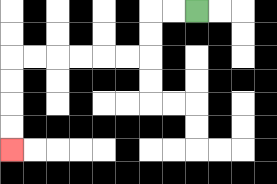{'start': '[8, 0]', 'end': '[0, 6]', 'path_directions': 'L,L,D,D,L,L,L,L,L,L,D,D,D,D', 'path_coordinates': '[[8, 0], [7, 0], [6, 0], [6, 1], [6, 2], [5, 2], [4, 2], [3, 2], [2, 2], [1, 2], [0, 2], [0, 3], [0, 4], [0, 5], [0, 6]]'}